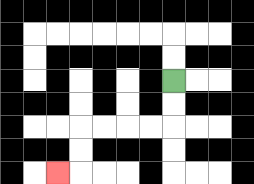{'start': '[7, 3]', 'end': '[2, 7]', 'path_directions': 'D,D,L,L,L,L,D,D,L', 'path_coordinates': '[[7, 3], [7, 4], [7, 5], [6, 5], [5, 5], [4, 5], [3, 5], [3, 6], [3, 7], [2, 7]]'}